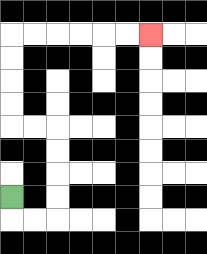{'start': '[0, 8]', 'end': '[6, 1]', 'path_directions': 'D,R,R,U,U,U,U,L,L,U,U,U,U,R,R,R,R,R,R', 'path_coordinates': '[[0, 8], [0, 9], [1, 9], [2, 9], [2, 8], [2, 7], [2, 6], [2, 5], [1, 5], [0, 5], [0, 4], [0, 3], [0, 2], [0, 1], [1, 1], [2, 1], [3, 1], [4, 1], [5, 1], [6, 1]]'}